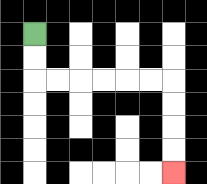{'start': '[1, 1]', 'end': '[7, 7]', 'path_directions': 'D,D,R,R,R,R,R,R,D,D,D,D', 'path_coordinates': '[[1, 1], [1, 2], [1, 3], [2, 3], [3, 3], [4, 3], [5, 3], [6, 3], [7, 3], [7, 4], [7, 5], [7, 6], [7, 7]]'}